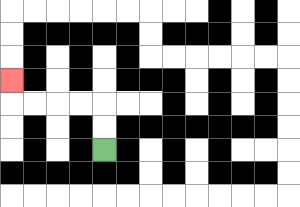{'start': '[4, 6]', 'end': '[0, 3]', 'path_directions': 'U,U,L,L,L,L,U', 'path_coordinates': '[[4, 6], [4, 5], [4, 4], [3, 4], [2, 4], [1, 4], [0, 4], [0, 3]]'}